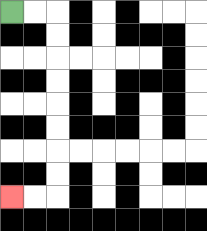{'start': '[0, 0]', 'end': '[0, 8]', 'path_directions': 'R,R,D,D,D,D,D,D,D,D,L,L', 'path_coordinates': '[[0, 0], [1, 0], [2, 0], [2, 1], [2, 2], [2, 3], [2, 4], [2, 5], [2, 6], [2, 7], [2, 8], [1, 8], [0, 8]]'}